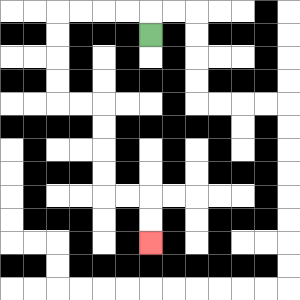{'start': '[6, 1]', 'end': '[6, 10]', 'path_directions': 'U,L,L,L,L,D,D,D,D,R,R,D,D,D,D,R,R,D,D', 'path_coordinates': '[[6, 1], [6, 0], [5, 0], [4, 0], [3, 0], [2, 0], [2, 1], [2, 2], [2, 3], [2, 4], [3, 4], [4, 4], [4, 5], [4, 6], [4, 7], [4, 8], [5, 8], [6, 8], [6, 9], [6, 10]]'}